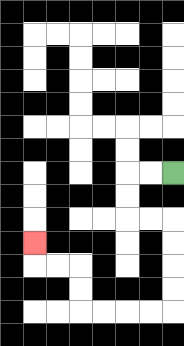{'start': '[7, 7]', 'end': '[1, 10]', 'path_directions': 'L,L,D,D,R,R,D,D,D,D,L,L,L,L,U,U,L,L,U', 'path_coordinates': '[[7, 7], [6, 7], [5, 7], [5, 8], [5, 9], [6, 9], [7, 9], [7, 10], [7, 11], [7, 12], [7, 13], [6, 13], [5, 13], [4, 13], [3, 13], [3, 12], [3, 11], [2, 11], [1, 11], [1, 10]]'}